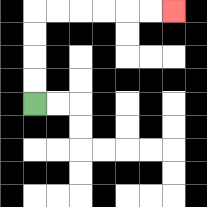{'start': '[1, 4]', 'end': '[7, 0]', 'path_directions': 'U,U,U,U,R,R,R,R,R,R', 'path_coordinates': '[[1, 4], [1, 3], [1, 2], [1, 1], [1, 0], [2, 0], [3, 0], [4, 0], [5, 0], [6, 0], [7, 0]]'}